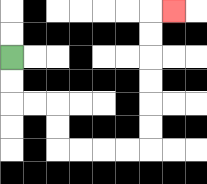{'start': '[0, 2]', 'end': '[7, 0]', 'path_directions': 'D,D,R,R,D,D,R,R,R,R,U,U,U,U,U,U,R', 'path_coordinates': '[[0, 2], [0, 3], [0, 4], [1, 4], [2, 4], [2, 5], [2, 6], [3, 6], [4, 6], [5, 6], [6, 6], [6, 5], [6, 4], [6, 3], [6, 2], [6, 1], [6, 0], [7, 0]]'}